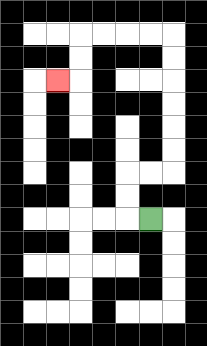{'start': '[6, 9]', 'end': '[2, 3]', 'path_directions': 'L,U,U,R,R,U,U,U,U,U,U,L,L,L,L,D,D,L', 'path_coordinates': '[[6, 9], [5, 9], [5, 8], [5, 7], [6, 7], [7, 7], [7, 6], [7, 5], [7, 4], [7, 3], [7, 2], [7, 1], [6, 1], [5, 1], [4, 1], [3, 1], [3, 2], [3, 3], [2, 3]]'}